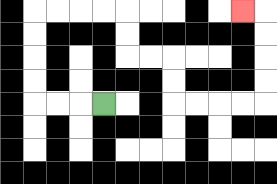{'start': '[4, 4]', 'end': '[10, 0]', 'path_directions': 'L,L,L,U,U,U,U,R,R,R,R,D,D,R,R,D,D,R,R,R,R,U,U,U,U,L', 'path_coordinates': '[[4, 4], [3, 4], [2, 4], [1, 4], [1, 3], [1, 2], [1, 1], [1, 0], [2, 0], [3, 0], [4, 0], [5, 0], [5, 1], [5, 2], [6, 2], [7, 2], [7, 3], [7, 4], [8, 4], [9, 4], [10, 4], [11, 4], [11, 3], [11, 2], [11, 1], [11, 0], [10, 0]]'}